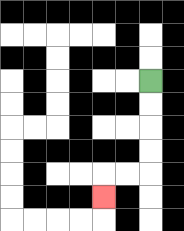{'start': '[6, 3]', 'end': '[4, 8]', 'path_directions': 'D,D,D,D,L,L,D', 'path_coordinates': '[[6, 3], [6, 4], [6, 5], [6, 6], [6, 7], [5, 7], [4, 7], [4, 8]]'}